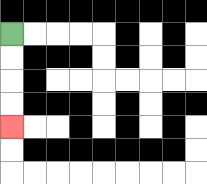{'start': '[0, 1]', 'end': '[0, 5]', 'path_directions': 'D,D,D,D', 'path_coordinates': '[[0, 1], [0, 2], [0, 3], [0, 4], [0, 5]]'}